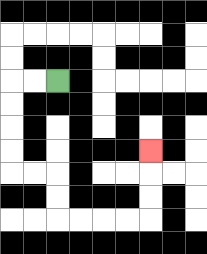{'start': '[2, 3]', 'end': '[6, 6]', 'path_directions': 'L,L,D,D,D,D,R,R,D,D,R,R,R,R,U,U,U', 'path_coordinates': '[[2, 3], [1, 3], [0, 3], [0, 4], [0, 5], [0, 6], [0, 7], [1, 7], [2, 7], [2, 8], [2, 9], [3, 9], [4, 9], [5, 9], [6, 9], [6, 8], [6, 7], [6, 6]]'}